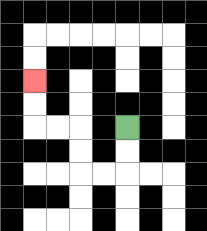{'start': '[5, 5]', 'end': '[1, 3]', 'path_directions': 'D,D,L,L,U,U,L,L,U,U', 'path_coordinates': '[[5, 5], [5, 6], [5, 7], [4, 7], [3, 7], [3, 6], [3, 5], [2, 5], [1, 5], [1, 4], [1, 3]]'}